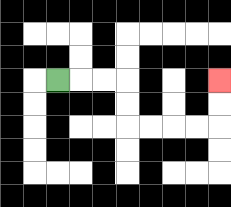{'start': '[2, 3]', 'end': '[9, 3]', 'path_directions': 'R,R,R,D,D,R,R,R,R,U,U', 'path_coordinates': '[[2, 3], [3, 3], [4, 3], [5, 3], [5, 4], [5, 5], [6, 5], [7, 5], [8, 5], [9, 5], [9, 4], [9, 3]]'}